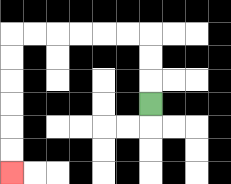{'start': '[6, 4]', 'end': '[0, 7]', 'path_directions': 'U,U,U,L,L,L,L,L,L,D,D,D,D,D,D', 'path_coordinates': '[[6, 4], [6, 3], [6, 2], [6, 1], [5, 1], [4, 1], [3, 1], [2, 1], [1, 1], [0, 1], [0, 2], [0, 3], [0, 4], [0, 5], [0, 6], [0, 7]]'}